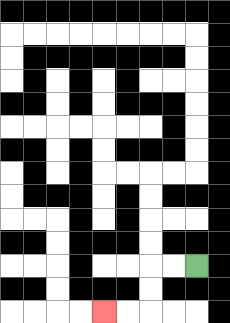{'start': '[8, 11]', 'end': '[4, 13]', 'path_directions': 'L,L,D,D,L,L', 'path_coordinates': '[[8, 11], [7, 11], [6, 11], [6, 12], [6, 13], [5, 13], [4, 13]]'}